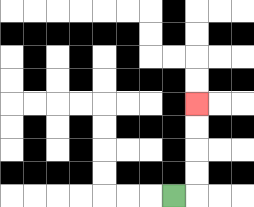{'start': '[7, 8]', 'end': '[8, 4]', 'path_directions': 'R,U,U,U,U', 'path_coordinates': '[[7, 8], [8, 8], [8, 7], [8, 6], [8, 5], [8, 4]]'}